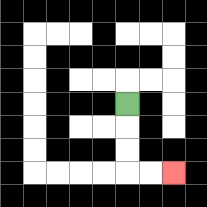{'start': '[5, 4]', 'end': '[7, 7]', 'path_directions': 'D,D,D,R,R', 'path_coordinates': '[[5, 4], [5, 5], [5, 6], [5, 7], [6, 7], [7, 7]]'}